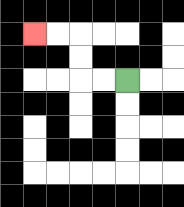{'start': '[5, 3]', 'end': '[1, 1]', 'path_directions': 'L,L,U,U,L,L', 'path_coordinates': '[[5, 3], [4, 3], [3, 3], [3, 2], [3, 1], [2, 1], [1, 1]]'}